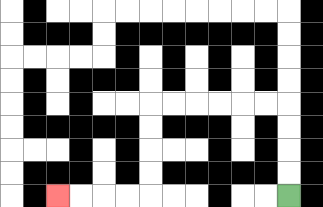{'start': '[12, 8]', 'end': '[2, 8]', 'path_directions': 'U,U,U,U,L,L,L,L,L,L,D,D,D,D,L,L,L,L', 'path_coordinates': '[[12, 8], [12, 7], [12, 6], [12, 5], [12, 4], [11, 4], [10, 4], [9, 4], [8, 4], [7, 4], [6, 4], [6, 5], [6, 6], [6, 7], [6, 8], [5, 8], [4, 8], [3, 8], [2, 8]]'}